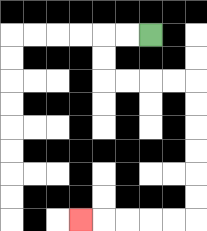{'start': '[6, 1]', 'end': '[3, 9]', 'path_directions': 'L,L,D,D,R,R,R,R,D,D,D,D,D,D,L,L,L,L,L', 'path_coordinates': '[[6, 1], [5, 1], [4, 1], [4, 2], [4, 3], [5, 3], [6, 3], [7, 3], [8, 3], [8, 4], [8, 5], [8, 6], [8, 7], [8, 8], [8, 9], [7, 9], [6, 9], [5, 9], [4, 9], [3, 9]]'}